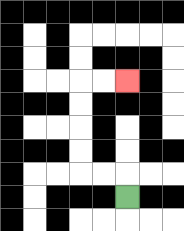{'start': '[5, 8]', 'end': '[5, 3]', 'path_directions': 'U,L,L,U,U,U,U,R,R', 'path_coordinates': '[[5, 8], [5, 7], [4, 7], [3, 7], [3, 6], [3, 5], [3, 4], [3, 3], [4, 3], [5, 3]]'}